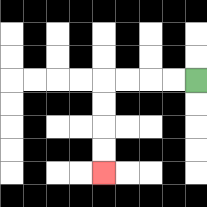{'start': '[8, 3]', 'end': '[4, 7]', 'path_directions': 'L,L,L,L,D,D,D,D', 'path_coordinates': '[[8, 3], [7, 3], [6, 3], [5, 3], [4, 3], [4, 4], [4, 5], [4, 6], [4, 7]]'}